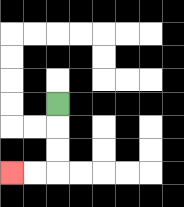{'start': '[2, 4]', 'end': '[0, 7]', 'path_directions': 'D,D,D,L,L', 'path_coordinates': '[[2, 4], [2, 5], [2, 6], [2, 7], [1, 7], [0, 7]]'}